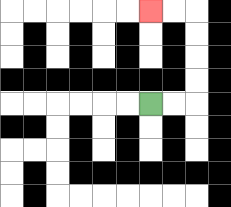{'start': '[6, 4]', 'end': '[6, 0]', 'path_directions': 'R,R,U,U,U,U,L,L', 'path_coordinates': '[[6, 4], [7, 4], [8, 4], [8, 3], [8, 2], [8, 1], [8, 0], [7, 0], [6, 0]]'}